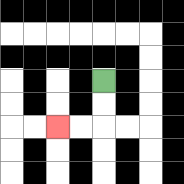{'start': '[4, 3]', 'end': '[2, 5]', 'path_directions': 'D,D,L,L', 'path_coordinates': '[[4, 3], [4, 4], [4, 5], [3, 5], [2, 5]]'}